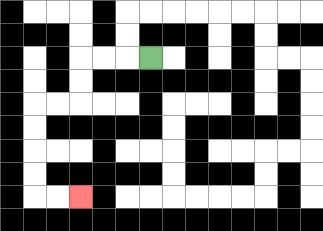{'start': '[6, 2]', 'end': '[3, 8]', 'path_directions': 'L,L,L,D,D,L,L,D,D,D,D,R,R', 'path_coordinates': '[[6, 2], [5, 2], [4, 2], [3, 2], [3, 3], [3, 4], [2, 4], [1, 4], [1, 5], [1, 6], [1, 7], [1, 8], [2, 8], [3, 8]]'}